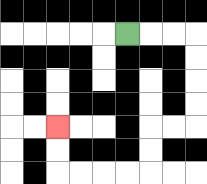{'start': '[5, 1]', 'end': '[2, 5]', 'path_directions': 'R,R,R,D,D,D,D,L,L,D,D,L,L,L,L,U,U', 'path_coordinates': '[[5, 1], [6, 1], [7, 1], [8, 1], [8, 2], [8, 3], [8, 4], [8, 5], [7, 5], [6, 5], [6, 6], [6, 7], [5, 7], [4, 7], [3, 7], [2, 7], [2, 6], [2, 5]]'}